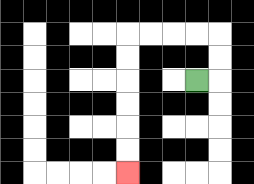{'start': '[8, 3]', 'end': '[5, 7]', 'path_directions': 'R,U,U,L,L,L,L,D,D,D,D,D,D', 'path_coordinates': '[[8, 3], [9, 3], [9, 2], [9, 1], [8, 1], [7, 1], [6, 1], [5, 1], [5, 2], [5, 3], [5, 4], [5, 5], [5, 6], [5, 7]]'}